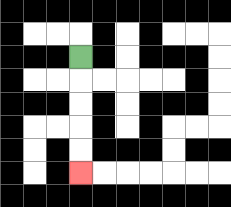{'start': '[3, 2]', 'end': '[3, 7]', 'path_directions': 'D,D,D,D,D', 'path_coordinates': '[[3, 2], [3, 3], [3, 4], [3, 5], [3, 6], [3, 7]]'}